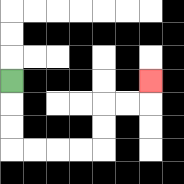{'start': '[0, 3]', 'end': '[6, 3]', 'path_directions': 'D,D,D,R,R,R,R,U,U,R,R,U', 'path_coordinates': '[[0, 3], [0, 4], [0, 5], [0, 6], [1, 6], [2, 6], [3, 6], [4, 6], [4, 5], [4, 4], [5, 4], [6, 4], [6, 3]]'}